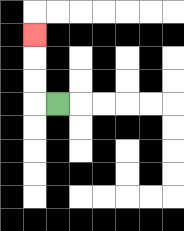{'start': '[2, 4]', 'end': '[1, 1]', 'path_directions': 'L,U,U,U', 'path_coordinates': '[[2, 4], [1, 4], [1, 3], [1, 2], [1, 1]]'}